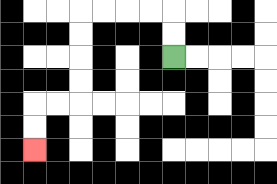{'start': '[7, 2]', 'end': '[1, 6]', 'path_directions': 'U,U,L,L,L,L,D,D,D,D,L,L,D,D', 'path_coordinates': '[[7, 2], [7, 1], [7, 0], [6, 0], [5, 0], [4, 0], [3, 0], [3, 1], [3, 2], [3, 3], [3, 4], [2, 4], [1, 4], [1, 5], [1, 6]]'}